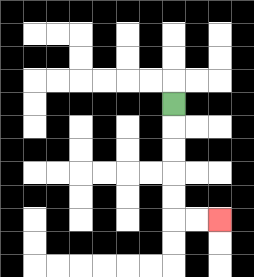{'start': '[7, 4]', 'end': '[9, 9]', 'path_directions': 'D,D,D,D,D,R,R', 'path_coordinates': '[[7, 4], [7, 5], [7, 6], [7, 7], [7, 8], [7, 9], [8, 9], [9, 9]]'}